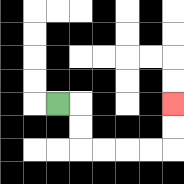{'start': '[2, 4]', 'end': '[7, 4]', 'path_directions': 'R,D,D,R,R,R,R,U,U', 'path_coordinates': '[[2, 4], [3, 4], [3, 5], [3, 6], [4, 6], [5, 6], [6, 6], [7, 6], [7, 5], [7, 4]]'}